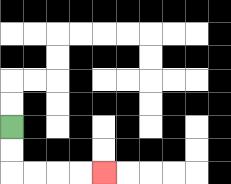{'start': '[0, 5]', 'end': '[4, 7]', 'path_directions': 'D,D,R,R,R,R', 'path_coordinates': '[[0, 5], [0, 6], [0, 7], [1, 7], [2, 7], [3, 7], [4, 7]]'}